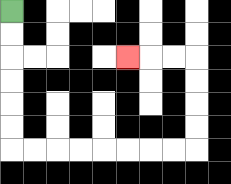{'start': '[0, 0]', 'end': '[5, 2]', 'path_directions': 'D,D,D,D,D,D,R,R,R,R,R,R,R,R,U,U,U,U,L,L,L', 'path_coordinates': '[[0, 0], [0, 1], [0, 2], [0, 3], [0, 4], [0, 5], [0, 6], [1, 6], [2, 6], [3, 6], [4, 6], [5, 6], [6, 6], [7, 6], [8, 6], [8, 5], [8, 4], [8, 3], [8, 2], [7, 2], [6, 2], [5, 2]]'}